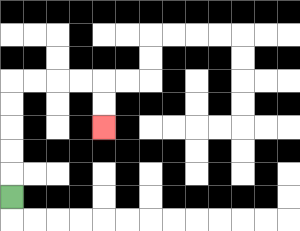{'start': '[0, 8]', 'end': '[4, 5]', 'path_directions': 'U,U,U,U,U,R,R,R,R,D,D', 'path_coordinates': '[[0, 8], [0, 7], [0, 6], [0, 5], [0, 4], [0, 3], [1, 3], [2, 3], [3, 3], [4, 3], [4, 4], [4, 5]]'}